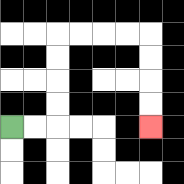{'start': '[0, 5]', 'end': '[6, 5]', 'path_directions': 'R,R,U,U,U,U,R,R,R,R,D,D,D,D', 'path_coordinates': '[[0, 5], [1, 5], [2, 5], [2, 4], [2, 3], [2, 2], [2, 1], [3, 1], [4, 1], [5, 1], [6, 1], [6, 2], [6, 3], [6, 4], [6, 5]]'}